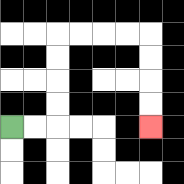{'start': '[0, 5]', 'end': '[6, 5]', 'path_directions': 'R,R,U,U,U,U,R,R,R,R,D,D,D,D', 'path_coordinates': '[[0, 5], [1, 5], [2, 5], [2, 4], [2, 3], [2, 2], [2, 1], [3, 1], [4, 1], [5, 1], [6, 1], [6, 2], [6, 3], [6, 4], [6, 5]]'}